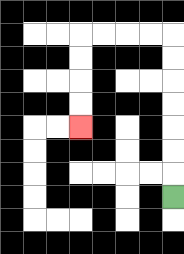{'start': '[7, 8]', 'end': '[3, 5]', 'path_directions': 'U,U,U,U,U,U,U,L,L,L,L,D,D,D,D', 'path_coordinates': '[[7, 8], [7, 7], [7, 6], [7, 5], [7, 4], [7, 3], [7, 2], [7, 1], [6, 1], [5, 1], [4, 1], [3, 1], [3, 2], [3, 3], [3, 4], [3, 5]]'}